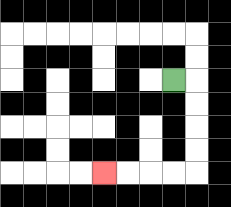{'start': '[7, 3]', 'end': '[4, 7]', 'path_directions': 'R,D,D,D,D,L,L,L,L', 'path_coordinates': '[[7, 3], [8, 3], [8, 4], [8, 5], [8, 6], [8, 7], [7, 7], [6, 7], [5, 7], [4, 7]]'}